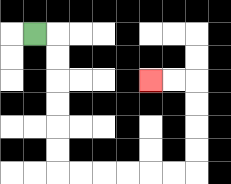{'start': '[1, 1]', 'end': '[6, 3]', 'path_directions': 'R,D,D,D,D,D,D,R,R,R,R,R,R,U,U,U,U,L,L', 'path_coordinates': '[[1, 1], [2, 1], [2, 2], [2, 3], [2, 4], [2, 5], [2, 6], [2, 7], [3, 7], [4, 7], [5, 7], [6, 7], [7, 7], [8, 7], [8, 6], [8, 5], [8, 4], [8, 3], [7, 3], [6, 3]]'}